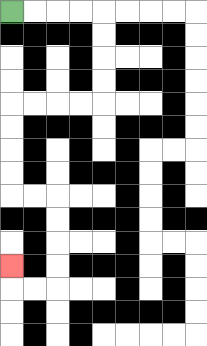{'start': '[0, 0]', 'end': '[0, 11]', 'path_directions': 'R,R,R,R,D,D,D,D,L,L,L,L,D,D,D,D,R,R,D,D,D,D,L,L,U', 'path_coordinates': '[[0, 0], [1, 0], [2, 0], [3, 0], [4, 0], [4, 1], [4, 2], [4, 3], [4, 4], [3, 4], [2, 4], [1, 4], [0, 4], [0, 5], [0, 6], [0, 7], [0, 8], [1, 8], [2, 8], [2, 9], [2, 10], [2, 11], [2, 12], [1, 12], [0, 12], [0, 11]]'}